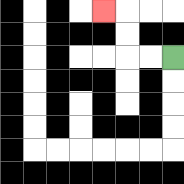{'start': '[7, 2]', 'end': '[4, 0]', 'path_directions': 'L,L,U,U,L', 'path_coordinates': '[[7, 2], [6, 2], [5, 2], [5, 1], [5, 0], [4, 0]]'}